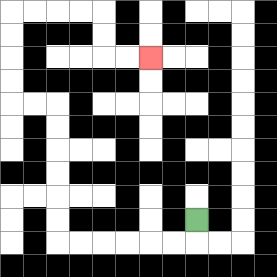{'start': '[8, 9]', 'end': '[6, 2]', 'path_directions': 'D,L,L,L,L,L,L,U,U,U,U,U,U,L,L,U,U,U,U,R,R,R,R,D,D,R,R', 'path_coordinates': '[[8, 9], [8, 10], [7, 10], [6, 10], [5, 10], [4, 10], [3, 10], [2, 10], [2, 9], [2, 8], [2, 7], [2, 6], [2, 5], [2, 4], [1, 4], [0, 4], [0, 3], [0, 2], [0, 1], [0, 0], [1, 0], [2, 0], [3, 0], [4, 0], [4, 1], [4, 2], [5, 2], [6, 2]]'}